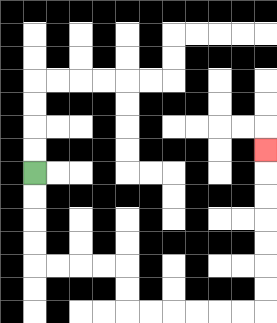{'start': '[1, 7]', 'end': '[11, 6]', 'path_directions': 'D,D,D,D,R,R,R,R,D,D,R,R,R,R,R,R,U,U,U,U,U,U,U', 'path_coordinates': '[[1, 7], [1, 8], [1, 9], [1, 10], [1, 11], [2, 11], [3, 11], [4, 11], [5, 11], [5, 12], [5, 13], [6, 13], [7, 13], [8, 13], [9, 13], [10, 13], [11, 13], [11, 12], [11, 11], [11, 10], [11, 9], [11, 8], [11, 7], [11, 6]]'}